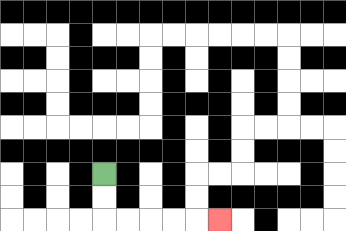{'start': '[4, 7]', 'end': '[9, 9]', 'path_directions': 'D,D,R,R,R,R,R', 'path_coordinates': '[[4, 7], [4, 8], [4, 9], [5, 9], [6, 9], [7, 9], [8, 9], [9, 9]]'}